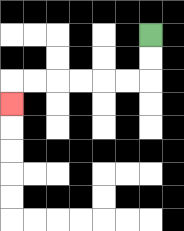{'start': '[6, 1]', 'end': '[0, 4]', 'path_directions': 'D,D,L,L,L,L,L,L,D', 'path_coordinates': '[[6, 1], [6, 2], [6, 3], [5, 3], [4, 3], [3, 3], [2, 3], [1, 3], [0, 3], [0, 4]]'}